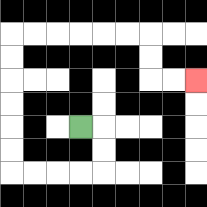{'start': '[3, 5]', 'end': '[8, 3]', 'path_directions': 'R,D,D,L,L,L,L,U,U,U,U,U,U,R,R,R,R,R,R,D,D,R,R', 'path_coordinates': '[[3, 5], [4, 5], [4, 6], [4, 7], [3, 7], [2, 7], [1, 7], [0, 7], [0, 6], [0, 5], [0, 4], [0, 3], [0, 2], [0, 1], [1, 1], [2, 1], [3, 1], [4, 1], [5, 1], [6, 1], [6, 2], [6, 3], [7, 3], [8, 3]]'}